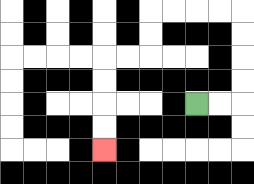{'start': '[8, 4]', 'end': '[4, 6]', 'path_directions': 'R,R,U,U,U,U,L,L,L,L,D,D,L,L,D,D,D,D', 'path_coordinates': '[[8, 4], [9, 4], [10, 4], [10, 3], [10, 2], [10, 1], [10, 0], [9, 0], [8, 0], [7, 0], [6, 0], [6, 1], [6, 2], [5, 2], [4, 2], [4, 3], [4, 4], [4, 5], [4, 6]]'}